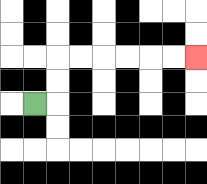{'start': '[1, 4]', 'end': '[8, 2]', 'path_directions': 'R,U,U,R,R,R,R,R,R', 'path_coordinates': '[[1, 4], [2, 4], [2, 3], [2, 2], [3, 2], [4, 2], [5, 2], [6, 2], [7, 2], [8, 2]]'}